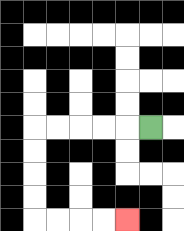{'start': '[6, 5]', 'end': '[5, 9]', 'path_directions': 'L,L,L,L,L,D,D,D,D,R,R,R,R', 'path_coordinates': '[[6, 5], [5, 5], [4, 5], [3, 5], [2, 5], [1, 5], [1, 6], [1, 7], [1, 8], [1, 9], [2, 9], [3, 9], [4, 9], [5, 9]]'}